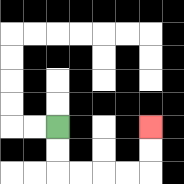{'start': '[2, 5]', 'end': '[6, 5]', 'path_directions': 'D,D,R,R,R,R,U,U', 'path_coordinates': '[[2, 5], [2, 6], [2, 7], [3, 7], [4, 7], [5, 7], [6, 7], [6, 6], [6, 5]]'}